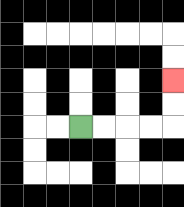{'start': '[3, 5]', 'end': '[7, 3]', 'path_directions': 'R,R,R,R,U,U', 'path_coordinates': '[[3, 5], [4, 5], [5, 5], [6, 5], [7, 5], [7, 4], [7, 3]]'}